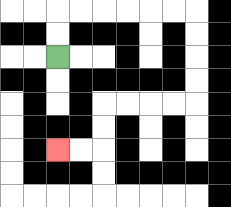{'start': '[2, 2]', 'end': '[2, 6]', 'path_directions': 'U,U,R,R,R,R,R,R,D,D,D,D,L,L,L,L,D,D,L,L', 'path_coordinates': '[[2, 2], [2, 1], [2, 0], [3, 0], [4, 0], [5, 0], [6, 0], [7, 0], [8, 0], [8, 1], [8, 2], [8, 3], [8, 4], [7, 4], [6, 4], [5, 4], [4, 4], [4, 5], [4, 6], [3, 6], [2, 6]]'}